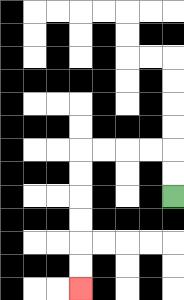{'start': '[7, 8]', 'end': '[3, 12]', 'path_directions': 'U,U,L,L,L,L,D,D,D,D,D,D', 'path_coordinates': '[[7, 8], [7, 7], [7, 6], [6, 6], [5, 6], [4, 6], [3, 6], [3, 7], [3, 8], [3, 9], [3, 10], [3, 11], [3, 12]]'}